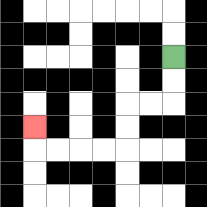{'start': '[7, 2]', 'end': '[1, 5]', 'path_directions': 'D,D,L,L,D,D,L,L,L,L,U', 'path_coordinates': '[[7, 2], [7, 3], [7, 4], [6, 4], [5, 4], [5, 5], [5, 6], [4, 6], [3, 6], [2, 6], [1, 6], [1, 5]]'}